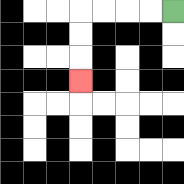{'start': '[7, 0]', 'end': '[3, 3]', 'path_directions': 'L,L,L,L,D,D,D', 'path_coordinates': '[[7, 0], [6, 0], [5, 0], [4, 0], [3, 0], [3, 1], [3, 2], [3, 3]]'}